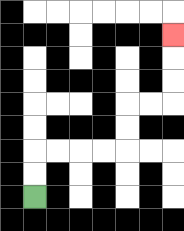{'start': '[1, 8]', 'end': '[7, 1]', 'path_directions': 'U,U,R,R,R,R,U,U,R,R,U,U,U', 'path_coordinates': '[[1, 8], [1, 7], [1, 6], [2, 6], [3, 6], [4, 6], [5, 6], [5, 5], [5, 4], [6, 4], [7, 4], [7, 3], [7, 2], [7, 1]]'}